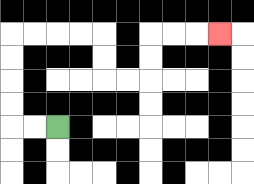{'start': '[2, 5]', 'end': '[9, 1]', 'path_directions': 'L,L,U,U,U,U,R,R,R,R,D,D,R,R,U,U,R,R,R', 'path_coordinates': '[[2, 5], [1, 5], [0, 5], [0, 4], [0, 3], [0, 2], [0, 1], [1, 1], [2, 1], [3, 1], [4, 1], [4, 2], [4, 3], [5, 3], [6, 3], [6, 2], [6, 1], [7, 1], [8, 1], [9, 1]]'}